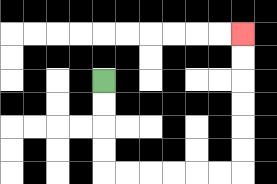{'start': '[4, 3]', 'end': '[10, 1]', 'path_directions': 'D,D,D,D,R,R,R,R,R,R,U,U,U,U,U,U', 'path_coordinates': '[[4, 3], [4, 4], [4, 5], [4, 6], [4, 7], [5, 7], [6, 7], [7, 7], [8, 7], [9, 7], [10, 7], [10, 6], [10, 5], [10, 4], [10, 3], [10, 2], [10, 1]]'}